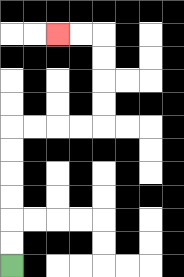{'start': '[0, 11]', 'end': '[2, 1]', 'path_directions': 'U,U,U,U,U,U,R,R,R,R,U,U,U,U,L,L', 'path_coordinates': '[[0, 11], [0, 10], [0, 9], [0, 8], [0, 7], [0, 6], [0, 5], [1, 5], [2, 5], [3, 5], [4, 5], [4, 4], [4, 3], [4, 2], [4, 1], [3, 1], [2, 1]]'}